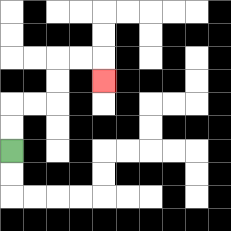{'start': '[0, 6]', 'end': '[4, 3]', 'path_directions': 'U,U,R,R,U,U,R,R,D', 'path_coordinates': '[[0, 6], [0, 5], [0, 4], [1, 4], [2, 4], [2, 3], [2, 2], [3, 2], [4, 2], [4, 3]]'}